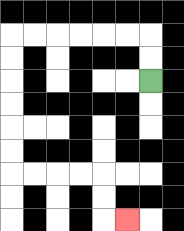{'start': '[6, 3]', 'end': '[5, 9]', 'path_directions': 'U,U,L,L,L,L,L,L,D,D,D,D,D,D,R,R,R,R,D,D,R', 'path_coordinates': '[[6, 3], [6, 2], [6, 1], [5, 1], [4, 1], [3, 1], [2, 1], [1, 1], [0, 1], [0, 2], [0, 3], [0, 4], [0, 5], [0, 6], [0, 7], [1, 7], [2, 7], [3, 7], [4, 7], [4, 8], [4, 9], [5, 9]]'}